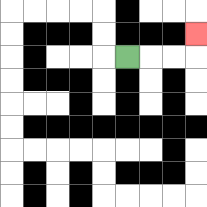{'start': '[5, 2]', 'end': '[8, 1]', 'path_directions': 'R,R,R,U', 'path_coordinates': '[[5, 2], [6, 2], [7, 2], [8, 2], [8, 1]]'}